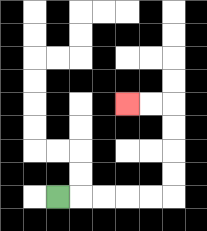{'start': '[2, 8]', 'end': '[5, 4]', 'path_directions': 'R,R,R,R,R,U,U,U,U,L,L', 'path_coordinates': '[[2, 8], [3, 8], [4, 8], [5, 8], [6, 8], [7, 8], [7, 7], [7, 6], [7, 5], [7, 4], [6, 4], [5, 4]]'}